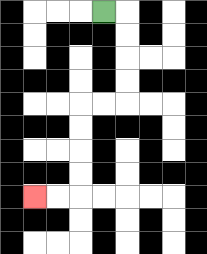{'start': '[4, 0]', 'end': '[1, 8]', 'path_directions': 'R,D,D,D,D,L,L,D,D,D,D,L,L', 'path_coordinates': '[[4, 0], [5, 0], [5, 1], [5, 2], [5, 3], [5, 4], [4, 4], [3, 4], [3, 5], [3, 6], [3, 7], [3, 8], [2, 8], [1, 8]]'}